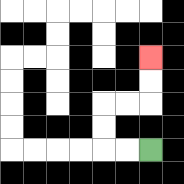{'start': '[6, 6]', 'end': '[6, 2]', 'path_directions': 'L,L,U,U,R,R,U,U', 'path_coordinates': '[[6, 6], [5, 6], [4, 6], [4, 5], [4, 4], [5, 4], [6, 4], [6, 3], [6, 2]]'}